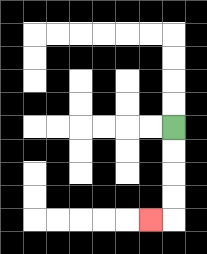{'start': '[7, 5]', 'end': '[6, 9]', 'path_directions': 'D,D,D,D,L', 'path_coordinates': '[[7, 5], [7, 6], [7, 7], [7, 8], [7, 9], [6, 9]]'}